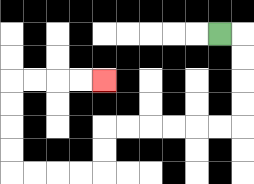{'start': '[9, 1]', 'end': '[4, 3]', 'path_directions': 'R,D,D,D,D,L,L,L,L,L,L,D,D,L,L,L,L,U,U,U,U,R,R,R,R', 'path_coordinates': '[[9, 1], [10, 1], [10, 2], [10, 3], [10, 4], [10, 5], [9, 5], [8, 5], [7, 5], [6, 5], [5, 5], [4, 5], [4, 6], [4, 7], [3, 7], [2, 7], [1, 7], [0, 7], [0, 6], [0, 5], [0, 4], [0, 3], [1, 3], [2, 3], [3, 3], [4, 3]]'}